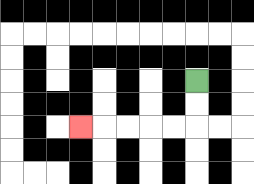{'start': '[8, 3]', 'end': '[3, 5]', 'path_directions': 'D,D,L,L,L,L,L', 'path_coordinates': '[[8, 3], [8, 4], [8, 5], [7, 5], [6, 5], [5, 5], [4, 5], [3, 5]]'}